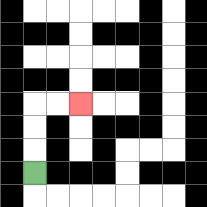{'start': '[1, 7]', 'end': '[3, 4]', 'path_directions': 'U,U,U,R,R', 'path_coordinates': '[[1, 7], [1, 6], [1, 5], [1, 4], [2, 4], [3, 4]]'}